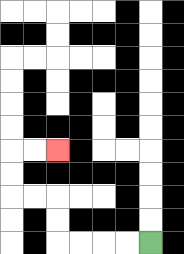{'start': '[6, 10]', 'end': '[2, 6]', 'path_directions': 'L,L,L,L,U,U,L,L,U,U,R,R', 'path_coordinates': '[[6, 10], [5, 10], [4, 10], [3, 10], [2, 10], [2, 9], [2, 8], [1, 8], [0, 8], [0, 7], [0, 6], [1, 6], [2, 6]]'}